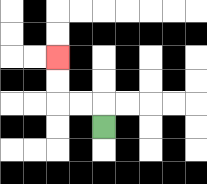{'start': '[4, 5]', 'end': '[2, 2]', 'path_directions': 'U,L,L,U,U', 'path_coordinates': '[[4, 5], [4, 4], [3, 4], [2, 4], [2, 3], [2, 2]]'}